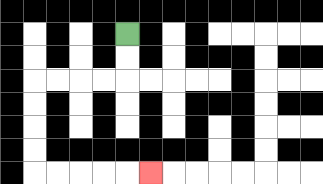{'start': '[5, 1]', 'end': '[6, 7]', 'path_directions': 'D,D,L,L,L,L,D,D,D,D,R,R,R,R,R', 'path_coordinates': '[[5, 1], [5, 2], [5, 3], [4, 3], [3, 3], [2, 3], [1, 3], [1, 4], [1, 5], [1, 6], [1, 7], [2, 7], [3, 7], [4, 7], [5, 7], [6, 7]]'}